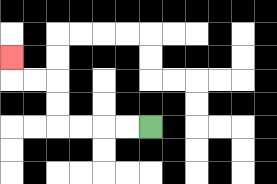{'start': '[6, 5]', 'end': '[0, 2]', 'path_directions': 'L,L,L,L,U,U,L,L,U', 'path_coordinates': '[[6, 5], [5, 5], [4, 5], [3, 5], [2, 5], [2, 4], [2, 3], [1, 3], [0, 3], [0, 2]]'}